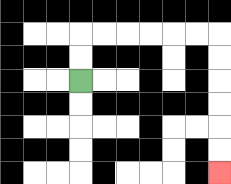{'start': '[3, 3]', 'end': '[9, 7]', 'path_directions': 'U,U,R,R,R,R,R,R,D,D,D,D,D,D', 'path_coordinates': '[[3, 3], [3, 2], [3, 1], [4, 1], [5, 1], [6, 1], [7, 1], [8, 1], [9, 1], [9, 2], [9, 3], [9, 4], [9, 5], [9, 6], [9, 7]]'}